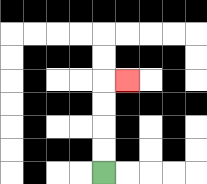{'start': '[4, 7]', 'end': '[5, 3]', 'path_directions': 'U,U,U,U,R', 'path_coordinates': '[[4, 7], [4, 6], [4, 5], [4, 4], [4, 3], [5, 3]]'}